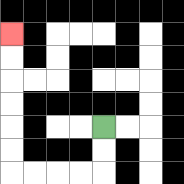{'start': '[4, 5]', 'end': '[0, 1]', 'path_directions': 'D,D,L,L,L,L,U,U,U,U,U,U', 'path_coordinates': '[[4, 5], [4, 6], [4, 7], [3, 7], [2, 7], [1, 7], [0, 7], [0, 6], [0, 5], [0, 4], [0, 3], [0, 2], [0, 1]]'}